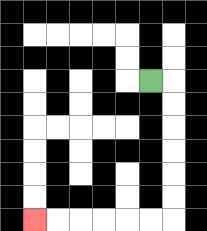{'start': '[6, 3]', 'end': '[1, 9]', 'path_directions': 'R,D,D,D,D,D,D,L,L,L,L,L,L', 'path_coordinates': '[[6, 3], [7, 3], [7, 4], [7, 5], [7, 6], [7, 7], [7, 8], [7, 9], [6, 9], [5, 9], [4, 9], [3, 9], [2, 9], [1, 9]]'}